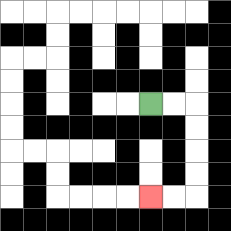{'start': '[6, 4]', 'end': '[6, 8]', 'path_directions': 'R,R,D,D,D,D,L,L', 'path_coordinates': '[[6, 4], [7, 4], [8, 4], [8, 5], [8, 6], [8, 7], [8, 8], [7, 8], [6, 8]]'}